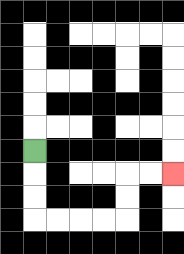{'start': '[1, 6]', 'end': '[7, 7]', 'path_directions': 'D,D,D,R,R,R,R,U,U,R,R', 'path_coordinates': '[[1, 6], [1, 7], [1, 8], [1, 9], [2, 9], [3, 9], [4, 9], [5, 9], [5, 8], [5, 7], [6, 7], [7, 7]]'}